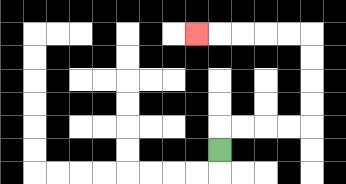{'start': '[9, 6]', 'end': '[8, 1]', 'path_directions': 'U,R,R,R,R,U,U,U,U,L,L,L,L,L', 'path_coordinates': '[[9, 6], [9, 5], [10, 5], [11, 5], [12, 5], [13, 5], [13, 4], [13, 3], [13, 2], [13, 1], [12, 1], [11, 1], [10, 1], [9, 1], [8, 1]]'}